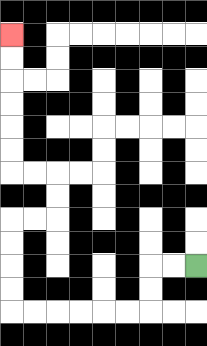{'start': '[8, 11]', 'end': '[0, 1]', 'path_directions': 'L,L,D,D,L,L,L,L,L,L,U,U,U,U,R,R,U,U,L,L,U,U,U,U,U,U', 'path_coordinates': '[[8, 11], [7, 11], [6, 11], [6, 12], [6, 13], [5, 13], [4, 13], [3, 13], [2, 13], [1, 13], [0, 13], [0, 12], [0, 11], [0, 10], [0, 9], [1, 9], [2, 9], [2, 8], [2, 7], [1, 7], [0, 7], [0, 6], [0, 5], [0, 4], [0, 3], [0, 2], [0, 1]]'}